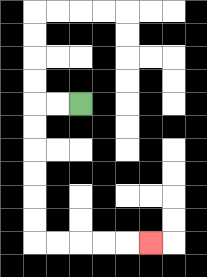{'start': '[3, 4]', 'end': '[6, 10]', 'path_directions': 'L,L,D,D,D,D,D,D,R,R,R,R,R', 'path_coordinates': '[[3, 4], [2, 4], [1, 4], [1, 5], [1, 6], [1, 7], [1, 8], [1, 9], [1, 10], [2, 10], [3, 10], [4, 10], [5, 10], [6, 10]]'}